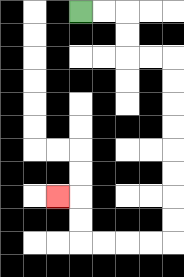{'start': '[3, 0]', 'end': '[2, 8]', 'path_directions': 'R,R,D,D,R,R,D,D,D,D,D,D,D,D,L,L,L,L,U,U,L', 'path_coordinates': '[[3, 0], [4, 0], [5, 0], [5, 1], [5, 2], [6, 2], [7, 2], [7, 3], [7, 4], [7, 5], [7, 6], [7, 7], [7, 8], [7, 9], [7, 10], [6, 10], [5, 10], [4, 10], [3, 10], [3, 9], [3, 8], [2, 8]]'}